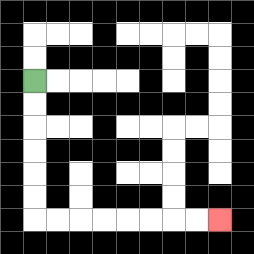{'start': '[1, 3]', 'end': '[9, 9]', 'path_directions': 'D,D,D,D,D,D,R,R,R,R,R,R,R,R', 'path_coordinates': '[[1, 3], [1, 4], [1, 5], [1, 6], [1, 7], [1, 8], [1, 9], [2, 9], [3, 9], [4, 9], [5, 9], [6, 9], [7, 9], [8, 9], [9, 9]]'}